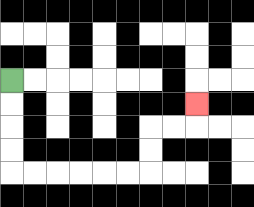{'start': '[0, 3]', 'end': '[8, 4]', 'path_directions': 'D,D,D,D,R,R,R,R,R,R,U,U,R,R,U', 'path_coordinates': '[[0, 3], [0, 4], [0, 5], [0, 6], [0, 7], [1, 7], [2, 7], [3, 7], [4, 7], [5, 7], [6, 7], [6, 6], [6, 5], [7, 5], [8, 5], [8, 4]]'}